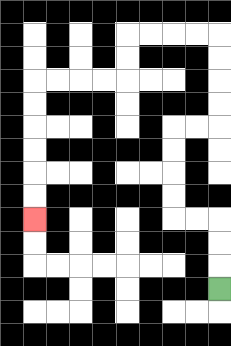{'start': '[9, 12]', 'end': '[1, 9]', 'path_directions': 'U,U,U,L,L,U,U,U,U,R,R,U,U,U,U,L,L,L,L,D,D,L,L,L,L,D,D,D,D,D,D', 'path_coordinates': '[[9, 12], [9, 11], [9, 10], [9, 9], [8, 9], [7, 9], [7, 8], [7, 7], [7, 6], [7, 5], [8, 5], [9, 5], [9, 4], [9, 3], [9, 2], [9, 1], [8, 1], [7, 1], [6, 1], [5, 1], [5, 2], [5, 3], [4, 3], [3, 3], [2, 3], [1, 3], [1, 4], [1, 5], [1, 6], [1, 7], [1, 8], [1, 9]]'}